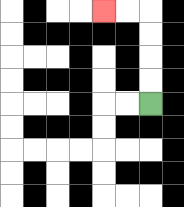{'start': '[6, 4]', 'end': '[4, 0]', 'path_directions': 'U,U,U,U,L,L', 'path_coordinates': '[[6, 4], [6, 3], [6, 2], [6, 1], [6, 0], [5, 0], [4, 0]]'}